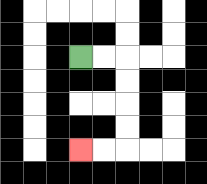{'start': '[3, 2]', 'end': '[3, 6]', 'path_directions': 'R,R,D,D,D,D,L,L', 'path_coordinates': '[[3, 2], [4, 2], [5, 2], [5, 3], [5, 4], [5, 5], [5, 6], [4, 6], [3, 6]]'}